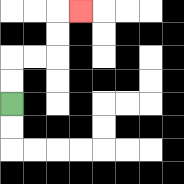{'start': '[0, 4]', 'end': '[3, 0]', 'path_directions': 'U,U,R,R,U,U,R', 'path_coordinates': '[[0, 4], [0, 3], [0, 2], [1, 2], [2, 2], [2, 1], [2, 0], [3, 0]]'}